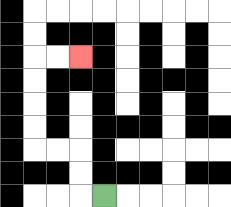{'start': '[4, 8]', 'end': '[3, 2]', 'path_directions': 'L,U,U,L,L,U,U,U,U,R,R', 'path_coordinates': '[[4, 8], [3, 8], [3, 7], [3, 6], [2, 6], [1, 6], [1, 5], [1, 4], [1, 3], [1, 2], [2, 2], [3, 2]]'}